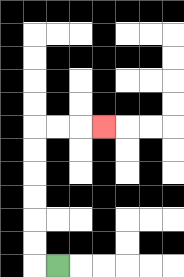{'start': '[2, 11]', 'end': '[4, 5]', 'path_directions': 'L,U,U,U,U,U,U,R,R,R', 'path_coordinates': '[[2, 11], [1, 11], [1, 10], [1, 9], [1, 8], [1, 7], [1, 6], [1, 5], [2, 5], [3, 5], [4, 5]]'}